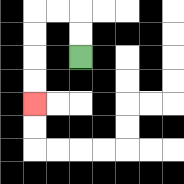{'start': '[3, 2]', 'end': '[1, 4]', 'path_directions': 'U,U,L,L,D,D,D,D', 'path_coordinates': '[[3, 2], [3, 1], [3, 0], [2, 0], [1, 0], [1, 1], [1, 2], [1, 3], [1, 4]]'}